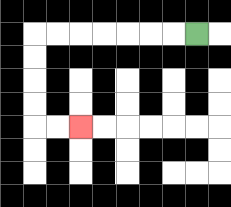{'start': '[8, 1]', 'end': '[3, 5]', 'path_directions': 'L,L,L,L,L,L,L,D,D,D,D,R,R', 'path_coordinates': '[[8, 1], [7, 1], [6, 1], [5, 1], [4, 1], [3, 1], [2, 1], [1, 1], [1, 2], [1, 3], [1, 4], [1, 5], [2, 5], [3, 5]]'}